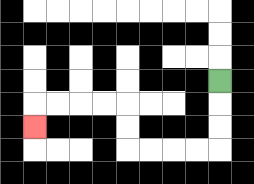{'start': '[9, 3]', 'end': '[1, 5]', 'path_directions': 'D,D,D,L,L,L,L,U,U,L,L,L,L,D', 'path_coordinates': '[[9, 3], [9, 4], [9, 5], [9, 6], [8, 6], [7, 6], [6, 6], [5, 6], [5, 5], [5, 4], [4, 4], [3, 4], [2, 4], [1, 4], [1, 5]]'}